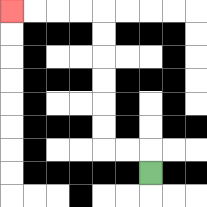{'start': '[6, 7]', 'end': '[0, 0]', 'path_directions': 'U,L,L,U,U,U,U,U,U,L,L,L,L', 'path_coordinates': '[[6, 7], [6, 6], [5, 6], [4, 6], [4, 5], [4, 4], [4, 3], [4, 2], [4, 1], [4, 0], [3, 0], [2, 0], [1, 0], [0, 0]]'}